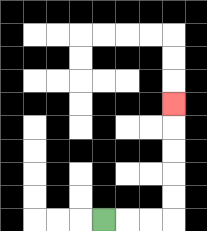{'start': '[4, 9]', 'end': '[7, 4]', 'path_directions': 'R,R,R,U,U,U,U,U', 'path_coordinates': '[[4, 9], [5, 9], [6, 9], [7, 9], [7, 8], [7, 7], [7, 6], [7, 5], [7, 4]]'}